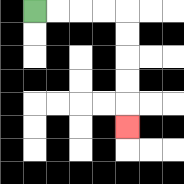{'start': '[1, 0]', 'end': '[5, 5]', 'path_directions': 'R,R,R,R,D,D,D,D,D', 'path_coordinates': '[[1, 0], [2, 0], [3, 0], [4, 0], [5, 0], [5, 1], [5, 2], [5, 3], [5, 4], [5, 5]]'}